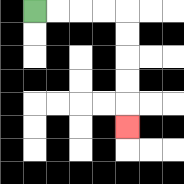{'start': '[1, 0]', 'end': '[5, 5]', 'path_directions': 'R,R,R,R,D,D,D,D,D', 'path_coordinates': '[[1, 0], [2, 0], [3, 0], [4, 0], [5, 0], [5, 1], [5, 2], [5, 3], [5, 4], [5, 5]]'}